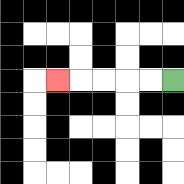{'start': '[7, 3]', 'end': '[2, 3]', 'path_directions': 'L,L,L,L,L', 'path_coordinates': '[[7, 3], [6, 3], [5, 3], [4, 3], [3, 3], [2, 3]]'}